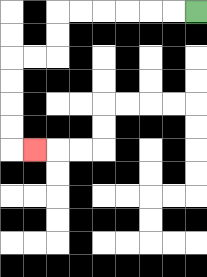{'start': '[8, 0]', 'end': '[1, 6]', 'path_directions': 'L,L,L,L,L,L,D,D,L,L,D,D,D,D,R', 'path_coordinates': '[[8, 0], [7, 0], [6, 0], [5, 0], [4, 0], [3, 0], [2, 0], [2, 1], [2, 2], [1, 2], [0, 2], [0, 3], [0, 4], [0, 5], [0, 6], [1, 6]]'}